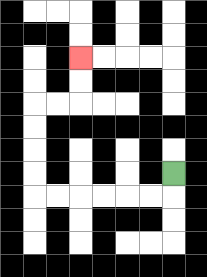{'start': '[7, 7]', 'end': '[3, 2]', 'path_directions': 'D,L,L,L,L,L,L,U,U,U,U,R,R,U,U', 'path_coordinates': '[[7, 7], [7, 8], [6, 8], [5, 8], [4, 8], [3, 8], [2, 8], [1, 8], [1, 7], [1, 6], [1, 5], [1, 4], [2, 4], [3, 4], [3, 3], [3, 2]]'}